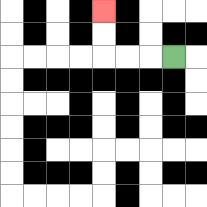{'start': '[7, 2]', 'end': '[4, 0]', 'path_directions': 'L,L,L,U,U', 'path_coordinates': '[[7, 2], [6, 2], [5, 2], [4, 2], [4, 1], [4, 0]]'}